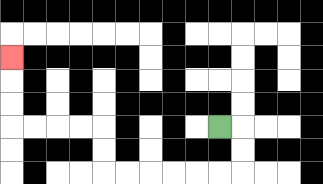{'start': '[9, 5]', 'end': '[0, 2]', 'path_directions': 'R,D,D,L,L,L,L,L,L,U,U,L,L,L,L,U,U,U', 'path_coordinates': '[[9, 5], [10, 5], [10, 6], [10, 7], [9, 7], [8, 7], [7, 7], [6, 7], [5, 7], [4, 7], [4, 6], [4, 5], [3, 5], [2, 5], [1, 5], [0, 5], [0, 4], [0, 3], [0, 2]]'}